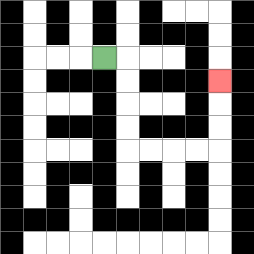{'start': '[4, 2]', 'end': '[9, 3]', 'path_directions': 'R,D,D,D,D,R,R,R,R,U,U,U', 'path_coordinates': '[[4, 2], [5, 2], [5, 3], [5, 4], [5, 5], [5, 6], [6, 6], [7, 6], [8, 6], [9, 6], [9, 5], [9, 4], [9, 3]]'}